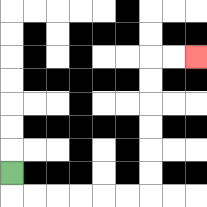{'start': '[0, 7]', 'end': '[8, 2]', 'path_directions': 'D,R,R,R,R,R,R,U,U,U,U,U,U,R,R', 'path_coordinates': '[[0, 7], [0, 8], [1, 8], [2, 8], [3, 8], [4, 8], [5, 8], [6, 8], [6, 7], [6, 6], [6, 5], [6, 4], [6, 3], [6, 2], [7, 2], [8, 2]]'}